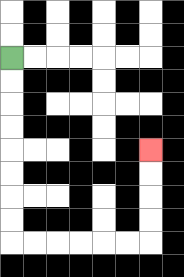{'start': '[0, 2]', 'end': '[6, 6]', 'path_directions': 'D,D,D,D,D,D,D,D,R,R,R,R,R,R,U,U,U,U', 'path_coordinates': '[[0, 2], [0, 3], [0, 4], [0, 5], [0, 6], [0, 7], [0, 8], [0, 9], [0, 10], [1, 10], [2, 10], [3, 10], [4, 10], [5, 10], [6, 10], [6, 9], [6, 8], [6, 7], [6, 6]]'}